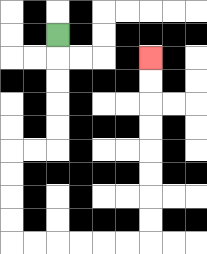{'start': '[2, 1]', 'end': '[6, 2]', 'path_directions': 'D,D,D,D,D,L,L,D,D,D,D,R,R,R,R,R,R,U,U,U,U,U,U,U,U', 'path_coordinates': '[[2, 1], [2, 2], [2, 3], [2, 4], [2, 5], [2, 6], [1, 6], [0, 6], [0, 7], [0, 8], [0, 9], [0, 10], [1, 10], [2, 10], [3, 10], [4, 10], [5, 10], [6, 10], [6, 9], [6, 8], [6, 7], [6, 6], [6, 5], [6, 4], [6, 3], [6, 2]]'}